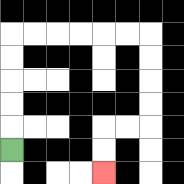{'start': '[0, 6]', 'end': '[4, 7]', 'path_directions': 'U,U,U,U,U,R,R,R,R,R,R,D,D,D,D,L,L,D,D', 'path_coordinates': '[[0, 6], [0, 5], [0, 4], [0, 3], [0, 2], [0, 1], [1, 1], [2, 1], [3, 1], [4, 1], [5, 1], [6, 1], [6, 2], [6, 3], [6, 4], [6, 5], [5, 5], [4, 5], [4, 6], [4, 7]]'}